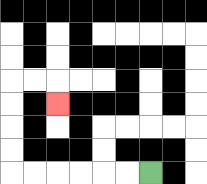{'start': '[6, 7]', 'end': '[2, 4]', 'path_directions': 'L,L,L,L,L,L,U,U,U,U,R,R,D', 'path_coordinates': '[[6, 7], [5, 7], [4, 7], [3, 7], [2, 7], [1, 7], [0, 7], [0, 6], [0, 5], [0, 4], [0, 3], [1, 3], [2, 3], [2, 4]]'}